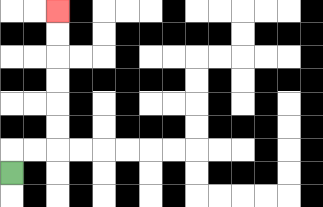{'start': '[0, 7]', 'end': '[2, 0]', 'path_directions': 'U,R,R,U,U,U,U,U,U', 'path_coordinates': '[[0, 7], [0, 6], [1, 6], [2, 6], [2, 5], [2, 4], [2, 3], [2, 2], [2, 1], [2, 0]]'}